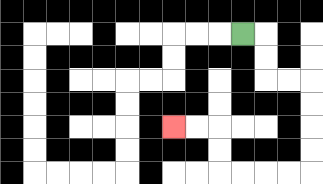{'start': '[10, 1]', 'end': '[7, 5]', 'path_directions': 'R,D,D,R,R,D,D,D,D,L,L,L,L,U,U,L,L', 'path_coordinates': '[[10, 1], [11, 1], [11, 2], [11, 3], [12, 3], [13, 3], [13, 4], [13, 5], [13, 6], [13, 7], [12, 7], [11, 7], [10, 7], [9, 7], [9, 6], [9, 5], [8, 5], [7, 5]]'}